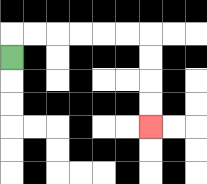{'start': '[0, 2]', 'end': '[6, 5]', 'path_directions': 'U,R,R,R,R,R,R,D,D,D,D', 'path_coordinates': '[[0, 2], [0, 1], [1, 1], [2, 1], [3, 1], [4, 1], [5, 1], [6, 1], [6, 2], [6, 3], [6, 4], [6, 5]]'}